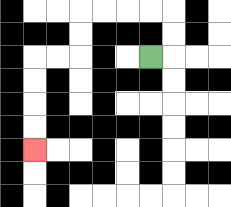{'start': '[6, 2]', 'end': '[1, 6]', 'path_directions': 'R,U,U,L,L,L,L,D,D,L,L,D,D,D,D', 'path_coordinates': '[[6, 2], [7, 2], [7, 1], [7, 0], [6, 0], [5, 0], [4, 0], [3, 0], [3, 1], [3, 2], [2, 2], [1, 2], [1, 3], [1, 4], [1, 5], [1, 6]]'}